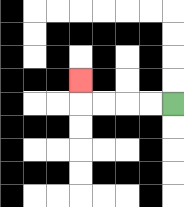{'start': '[7, 4]', 'end': '[3, 3]', 'path_directions': 'L,L,L,L,U', 'path_coordinates': '[[7, 4], [6, 4], [5, 4], [4, 4], [3, 4], [3, 3]]'}